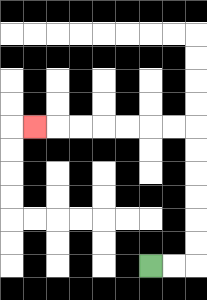{'start': '[6, 11]', 'end': '[1, 5]', 'path_directions': 'R,R,U,U,U,U,U,U,L,L,L,L,L,L,L', 'path_coordinates': '[[6, 11], [7, 11], [8, 11], [8, 10], [8, 9], [8, 8], [8, 7], [8, 6], [8, 5], [7, 5], [6, 5], [5, 5], [4, 5], [3, 5], [2, 5], [1, 5]]'}